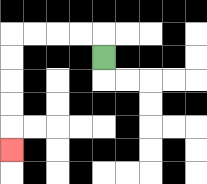{'start': '[4, 2]', 'end': '[0, 6]', 'path_directions': 'U,L,L,L,L,D,D,D,D,D', 'path_coordinates': '[[4, 2], [4, 1], [3, 1], [2, 1], [1, 1], [0, 1], [0, 2], [0, 3], [0, 4], [0, 5], [0, 6]]'}